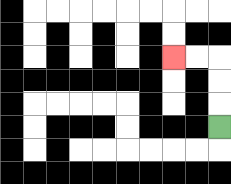{'start': '[9, 5]', 'end': '[7, 2]', 'path_directions': 'U,U,U,L,L', 'path_coordinates': '[[9, 5], [9, 4], [9, 3], [9, 2], [8, 2], [7, 2]]'}